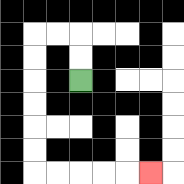{'start': '[3, 3]', 'end': '[6, 7]', 'path_directions': 'U,U,L,L,D,D,D,D,D,D,R,R,R,R,R', 'path_coordinates': '[[3, 3], [3, 2], [3, 1], [2, 1], [1, 1], [1, 2], [1, 3], [1, 4], [1, 5], [1, 6], [1, 7], [2, 7], [3, 7], [4, 7], [5, 7], [6, 7]]'}